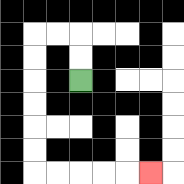{'start': '[3, 3]', 'end': '[6, 7]', 'path_directions': 'U,U,L,L,D,D,D,D,D,D,R,R,R,R,R', 'path_coordinates': '[[3, 3], [3, 2], [3, 1], [2, 1], [1, 1], [1, 2], [1, 3], [1, 4], [1, 5], [1, 6], [1, 7], [2, 7], [3, 7], [4, 7], [5, 7], [6, 7]]'}